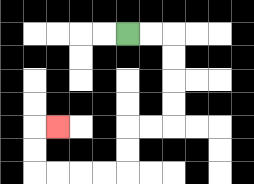{'start': '[5, 1]', 'end': '[2, 5]', 'path_directions': 'R,R,D,D,D,D,L,L,D,D,L,L,L,L,U,U,R', 'path_coordinates': '[[5, 1], [6, 1], [7, 1], [7, 2], [7, 3], [7, 4], [7, 5], [6, 5], [5, 5], [5, 6], [5, 7], [4, 7], [3, 7], [2, 7], [1, 7], [1, 6], [1, 5], [2, 5]]'}